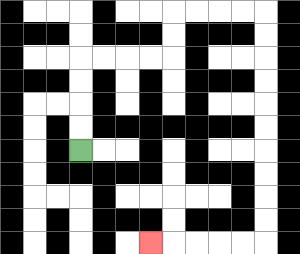{'start': '[3, 6]', 'end': '[6, 10]', 'path_directions': 'U,U,U,U,R,R,R,R,U,U,R,R,R,R,D,D,D,D,D,D,D,D,D,D,L,L,L,L,L', 'path_coordinates': '[[3, 6], [3, 5], [3, 4], [3, 3], [3, 2], [4, 2], [5, 2], [6, 2], [7, 2], [7, 1], [7, 0], [8, 0], [9, 0], [10, 0], [11, 0], [11, 1], [11, 2], [11, 3], [11, 4], [11, 5], [11, 6], [11, 7], [11, 8], [11, 9], [11, 10], [10, 10], [9, 10], [8, 10], [7, 10], [6, 10]]'}